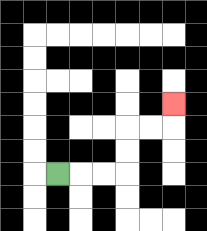{'start': '[2, 7]', 'end': '[7, 4]', 'path_directions': 'R,R,R,U,U,R,R,U', 'path_coordinates': '[[2, 7], [3, 7], [4, 7], [5, 7], [5, 6], [5, 5], [6, 5], [7, 5], [7, 4]]'}